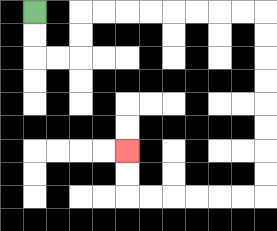{'start': '[1, 0]', 'end': '[5, 6]', 'path_directions': 'D,D,R,R,U,U,R,R,R,R,R,R,R,R,D,D,D,D,D,D,D,D,L,L,L,L,L,L,U,U', 'path_coordinates': '[[1, 0], [1, 1], [1, 2], [2, 2], [3, 2], [3, 1], [3, 0], [4, 0], [5, 0], [6, 0], [7, 0], [8, 0], [9, 0], [10, 0], [11, 0], [11, 1], [11, 2], [11, 3], [11, 4], [11, 5], [11, 6], [11, 7], [11, 8], [10, 8], [9, 8], [8, 8], [7, 8], [6, 8], [5, 8], [5, 7], [5, 6]]'}